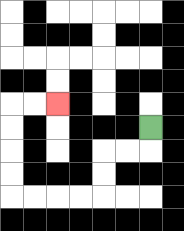{'start': '[6, 5]', 'end': '[2, 4]', 'path_directions': 'D,L,L,D,D,L,L,L,L,U,U,U,U,R,R', 'path_coordinates': '[[6, 5], [6, 6], [5, 6], [4, 6], [4, 7], [4, 8], [3, 8], [2, 8], [1, 8], [0, 8], [0, 7], [0, 6], [0, 5], [0, 4], [1, 4], [2, 4]]'}